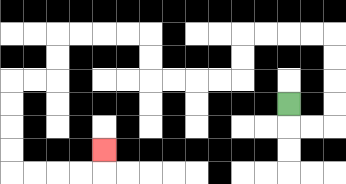{'start': '[12, 4]', 'end': '[4, 6]', 'path_directions': 'D,R,R,U,U,U,U,L,L,L,L,D,D,L,L,L,L,U,U,L,L,L,L,D,D,L,L,D,D,D,D,R,R,R,R,U', 'path_coordinates': '[[12, 4], [12, 5], [13, 5], [14, 5], [14, 4], [14, 3], [14, 2], [14, 1], [13, 1], [12, 1], [11, 1], [10, 1], [10, 2], [10, 3], [9, 3], [8, 3], [7, 3], [6, 3], [6, 2], [6, 1], [5, 1], [4, 1], [3, 1], [2, 1], [2, 2], [2, 3], [1, 3], [0, 3], [0, 4], [0, 5], [0, 6], [0, 7], [1, 7], [2, 7], [3, 7], [4, 7], [4, 6]]'}